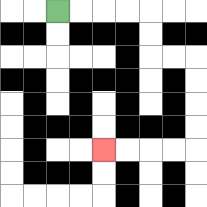{'start': '[2, 0]', 'end': '[4, 6]', 'path_directions': 'R,R,R,R,D,D,R,R,D,D,D,D,L,L,L,L', 'path_coordinates': '[[2, 0], [3, 0], [4, 0], [5, 0], [6, 0], [6, 1], [6, 2], [7, 2], [8, 2], [8, 3], [8, 4], [8, 5], [8, 6], [7, 6], [6, 6], [5, 6], [4, 6]]'}